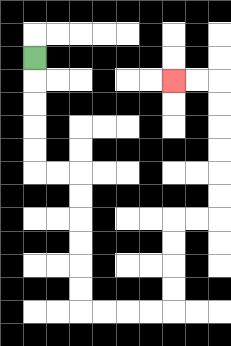{'start': '[1, 2]', 'end': '[7, 3]', 'path_directions': 'D,D,D,D,D,R,R,D,D,D,D,D,D,R,R,R,R,U,U,U,U,R,R,U,U,U,U,U,U,L,L', 'path_coordinates': '[[1, 2], [1, 3], [1, 4], [1, 5], [1, 6], [1, 7], [2, 7], [3, 7], [3, 8], [3, 9], [3, 10], [3, 11], [3, 12], [3, 13], [4, 13], [5, 13], [6, 13], [7, 13], [7, 12], [7, 11], [7, 10], [7, 9], [8, 9], [9, 9], [9, 8], [9, 7], [9, 6], [9, 5], [9, 4], [9, 3], [8, 3], [7, 3]]'}